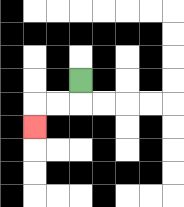{'start': '[3, 3]', 'end': '[1, 5]', 'path_directions': 'D,L,L,D', 'path_coordinates': '[[3, 3], [3, 4], [2, 4], [1, 4], [1, 5]]'}